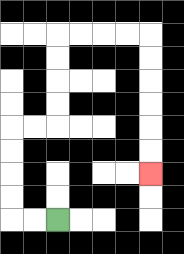{'start': '[2, 9]', 'end': '[6, 7]', 'path_directions': 'L,L,U,U,U,U,R,R,U,U,U,U,R,R,R,R,D,D,D,D,D,D', 'path_coordinates': '[[2, 9], [1, 9], [0, 9], [0, 8], [0, 7], [0, 6], [0, 5], [1, 5], [2, 5], [2, 4], [2, 3], [2, 2], [2, 1], [3, 1], [4, 1], [5, 1], [6, 1], [6, 2], [6, 3], [6, 4], [6, 5], [6, 6], [6, 7]]'}